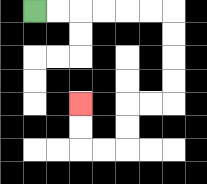{'start': '[1, 0]', 'end': '[3, 4]', 'path_directions': 'R,R,R,R,R,R,D,D,D,D,L,L,D,D,L,L,U,U', 'path_coordinates': '[[1, 0], [2, 0], [3, 0], [4, 0], [5, 0], [6, 0], [7, 0], [7, 1], [7, 2], [7, 3], [7, 4], [6, 4], [5, 4], [5, 5], [5, 6], [4, 6], [3, 6], [3, 5], [3, 4]]'}